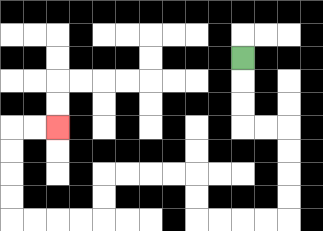{'start': '[10, 2]', 'end': '[2, 5]', 'path_directions': 'D,D,D,R,R,D,D,D,D,L,L,L,L,U,U,L,L,L,L,D,D,L,L,L,L,U,U,U,U,R,R', 'path_coordinates': '[[10, 2], [10, 3], [10, 4], [10, 5], [11, 5], [12, 5], [12, 6], [12, 7], [12, 8], [12, 9], [11, 9], [10, 9], [9, 9], [8, 9], [8, 8], [8, 7], [7, 7], [6, 7], [5, 7], [4, 7], [4, 8], [4, 9], [3, 9], [2, 9], [1, 9], [0, 9], [0, 8], [0, 7], [0, 6], [0, 5], [1, 5], [2, 5]]'}